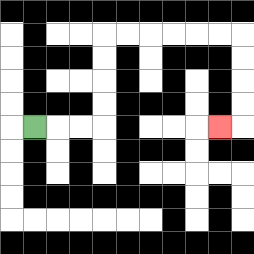{'start': '[1, 5]', 'end': '[9, 5]', 'path_directions': 'R,R,R,U,U,U,U,R,R,R,R,R,R,D,D,D,D,L', 'path_coordinates': '[[1, 5], [2, 5], [3, 5], [4, 5], [4, 4], [4, 3], [4, 2], [4, 1], [5, 1], [6, 1], [7, 1], [8, 1], [9, 1], [10, 1], [10, 2], [10, 3], [10, 4], [10, 5], [9, 5]]'}